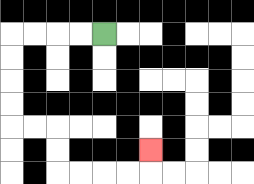{'start': '[4, 1]', 'end': '[6, 6]', 'path_directions': 'L,L,L,L,D,D,D,D,R,R,D,D,R,R,R,R,U', 'path_coordinates': '[[4, 1], [3, 1], [2, 1], [1, 1], [0, 1], [0, 2], [0, 3], [0, 4], [0, 5], [1, 5], [2, 5], [2, 6], [2, 7], [3, 7], [4, 7], [5, 7], [6, 7], [6, 6]]'}